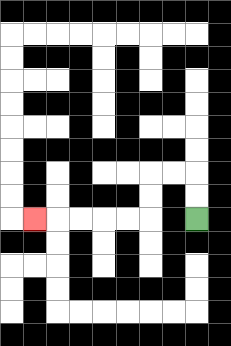{'start': '[8, 9]', 'end': '[1, 9]', 'path_directions': 'U,U,L,L,D,D,L,L,L,L,L', 'path_coordinates': '[[8, 9], [8, 8], [8, 7], [7, 7], [6, 7], [6, 8], [6, 9], [5, 9], [4, 9], [3, 9], [2, 9], [1, 9]]'}